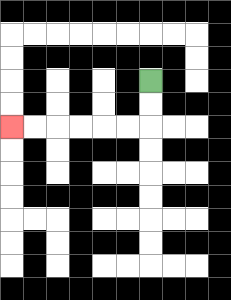{'start': '[6, 3]', 'end': '[0, 5]', 'path_directions': 'D,D,L,L,L,L,L,L', 'path_coordinates': '[[6, 3], [6, 4], [6, 5], [5, 5], [4, 5], [3, 5], [2, 5], [1, 5], [0, 5]]'}